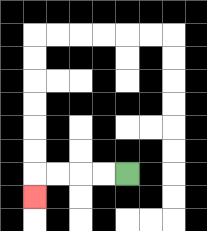{'start': '[5, 7]', 'end': '[1, 8]', 'path_directions': 'L,L,L,L,D', 'path_coordinates': '[[5, 7], [4, 7], [3, 7], [2, 7], [1, 7], [1, 8]]'}